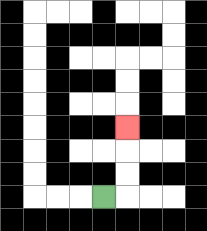{'start': '[4, 8]', 'end': '[5, 5]', 'path_directions': 'R,U,U,U', 'path_coordinates': '[[4, 8], [5, 8], [5, 7], [5, 6], [5, 5]]'}